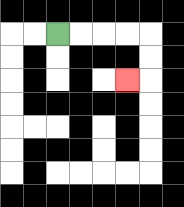{'start': '[2, 1]', 'end': '[5, 3]', 'path_directions': 'R,R,R,R,D,D,L', 'path_coordinates': '[[2, 1], [3, 1], [4, 1], [5, 1], [6, 1], [6, 2], [6, 3], [5, 3]]'}